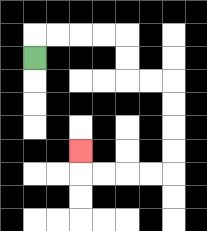{'start': '[1, 2]', 'end': '[3, 6]', 'path_directions': 'U,R,R,R,R,D,D,R,R,D,D,D,D,L,L,L,L,U', 'path_coordinates': '[[1, 2], [1, 1], [2, 1], [3, 1], [4, 1], [5, 1], [5, 2], [5, 3], [6, 3], [7, 3], [7, 4], [7, 5], [7, 6], [7, 7], [6, 7], [5, 7], [4, 7], [3, 7], [3, 6]]'}